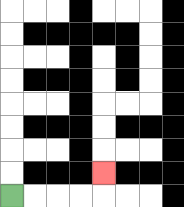{'start': '[0, 8]', 'end': '[4, 7]', 'path_directions': 'R,R,R,R,U', 'path_coordinates': '[[0, 8], [1, 8], [2, 8], [3, 8], [4, 8], [4, 7]]'}